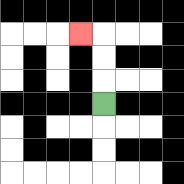{'start': '[4, 4]', 'end': '[3, 1]', 'path_directions': 'U,U,U,L', 'path_coordinates': '[[4, 4], [4, 3], [4, 2], [4, 1], [3, 1]]'}